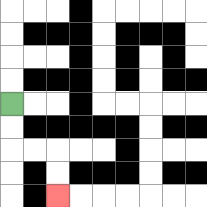{'start': '[0, 4]', 'end': '[2, 8]', 'path_directions': 'D,D,R,R,D,D', 'path_coordinates': '[[0, 4], [0, 5], [0, 6], [1, 6], [2, 6], [2, 7], [2, 8]]'}